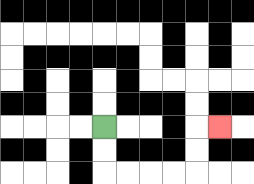{'start': '[4, 5]', 'end': '[9, 5]', 'path_directions': 'D,D,R,R,R,R,U,U,R', 'path_coordinates': '[[4, 5], [4, 6], [4, 7], [5, 7], [6, 7], [7, 7], [8, 7], [8, 6], [8, 5], [9, 5]]'}